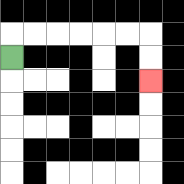{'start': '[0, 2]', 'end': '[6, 3]', 'path_directions': 'U,R,R,R,R,R,R,D,D', 'path_coordinates': '[[0, 2], [0, 1], [1, 1], [2, 1], [3, 1], [4, 1], [5, 1], [6, 1], [6, 2], [6, 3]]'}